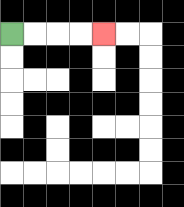{'start': '[0, 1]', 'end': '[4, 1]', 'path_directions': 'R,R,R,R', 'path_coordinates': '[[0, 1], [1, 1], [2, 1], [3, 1], [4, 1]]'}